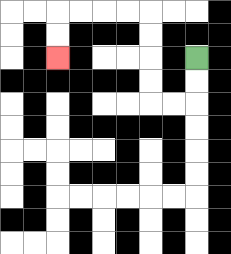{'start': '[8, 2]', 'end': '[2, 2]', 'path_directions': 'D,D,L,L,U,U,U,U,L,L,L,L,D,D', 'path_coordinates': '[[8, 2], [8, 3], [8, 4], [7, 4], [6, 4], [6, 3], [6, 2], [6, 1], [6, 0], [5, 0], [4, 0], [3, 0], [2, 0], [2, 1], [2, 2]]'}